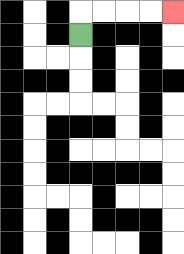{'start': '[3, 1]', 'end': '[7, 0]', 'path_directions': 'U,R,R,R,R', 'path_coordinates': '[[3, 1], [3, 0], [4, 0], [5, 0], [6, 0], [7, 0]]'}